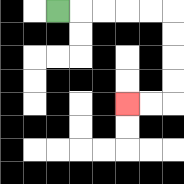{'start': '[2, 0]', 'end': '[5, 4]', 'path_directions': 'R,R,R,R,R,D,D,D,D,L,L', 'path_coordinates': '[[2, 0], [3, 0], [4, 0], [5, 0], [6, 0], [7, 0], [7, 1], [7, 2], [7, 3], [7, 4], [6, 4], [5, 4]]'}